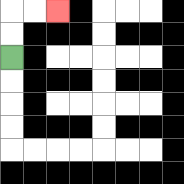{'start': '[0, 2]', 'end': '[2, 0]', 'path_directions': 'U,U,R,R', 'path_coordinates': '[[0, 2], [0, 1], [0, 0], [1, 0], [2, 0]]'}